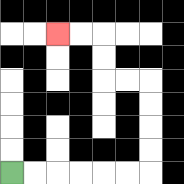{'start': '[0, 7]', 'end': '[2, 1]', 'path_directions': 'R,R,R,R,R,R,U,U,U,U,L,L,U,U,L,L', 'path_coordinates': '[[0, 7], [1, 7], [2, 7], [3, 7], [4, 7], [5, 7], [6, 7], [6, 6], [6, 5], [6, 4], [6, 3], [5, 3], [4, 3], [4, 2], [4, 1], [3, 1], [2, 1]]'}